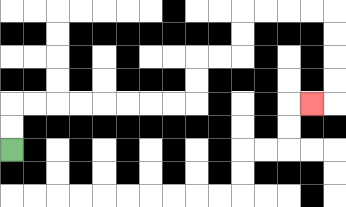{'start': '[0, 6]', 'end': '[13, 4]', 'path_directions': 'U,U,R,R,R,R,R,R,R,R,U,U,R,R,U,U,R,R,R,R,D,D,D,D,L', 'path_coordinates': '[[0, 6], [0, 5], [0, 4], [1, 4], [2, 4], [3, 4], [4, 4], [5, 4], [6, 4], [7, 4], [8, 4], [8, 3], [8, 2], [9, 2], [10, 2], [10, 1], [10, 0], [11, 0], [12, 0], [13, 0], [14, 0], [14, 1], [14, 2], [14, 3], [14, 4], [13, 4]]'}